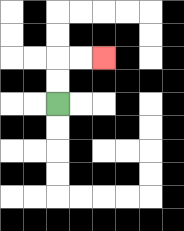{'start': '[2, 4]', 'end': '[4, 2]', 'path_directions': 'U,U,R,R', 'path_coordinates': '[[2, 4], [2, 3], [2, 2], [3, 2], [4, 2]]'}